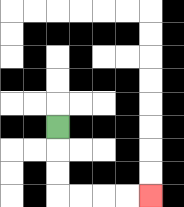{'start': '[2, 5]', 'end': '[6, 8]', 'path_directions': 'D,D,D,R,R,R,R', 'path_coordinates': '[[2, 5], [2, 6], [2, 7], [2, 8], [3, 8], [4, 8], [5, 8], [6, 8]]'}